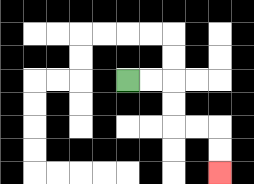{'start': '[5, 3]', 'end': '[9, 7]', 'path_directions': 'R,R,D,D,R,R,D,D', 'path_coordinates': '[[5, 3], [6, 3], [7, 3], [7, 4], [7, 5], [8, 5], [9, 5], [9, 6], [9, 7]]'}